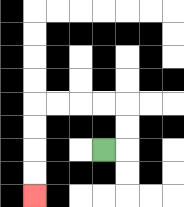{'start': '[4, 6]', 'end': '[1, 8]', 'path_directions': 'R,U,U,L,L,L,L,D,D,D,D', 'path_coordinates': '[[4, 6], [5, 6], [5, 5], [5, 4], [4, 4], [3, 4], [2, 4], [1, 4], [1, 5], [1, 6], [1, 7], [1, 8]]'}